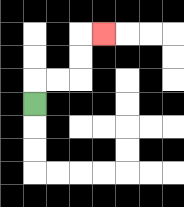{'start': '[1, 4]', 'end': '[4, 1]', 'path_directions': 'U,R,R,U,U,R', 'path_coordinates': '[[1, 4], [1, 3], [2, 3], [3, 3], [3, 2], [3, 1], [4, 1]]'}